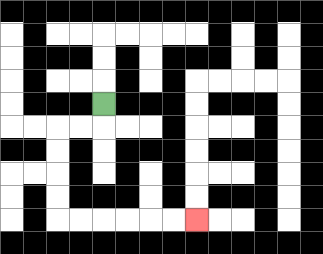{'start': '[4, 4]', 'end': '[8, 9]', 'path_directions': 'D,L,L,D,D,D,D,R,R,R,R,R,R', 'path_coordinates': '[[4, 4], [4, 5], [3, 5], [2, 5], [2, 6], [2, 7], [2, 8], [2, 9], [3, 9], [4, 9], [5, 9], [6, 9], [7, 9], [8, 9]]'}